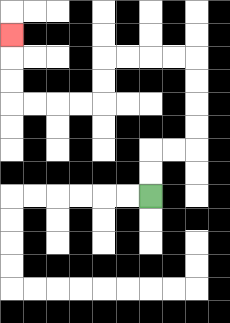{'start': '[6, 8]', 'end': '[0, 1]', 'path_directions': 'U,U,R,R,U,U,U,U,L,L,L,L,D,D,L,L,L,L,U,U,U', 'path_coordinates': '[[6, 8], [6, 7], [6, 6], [7, 6], [8, 6], [8, 5], [8, 4], [8, 3], [8, 2], [7, 2], [6, 2], [5, 2], [4, 2], [4, 3], [4, 4], [3, 4], [2, 4], [1, 4], [0, 4], [0, 3], [0, 2], [0, 1]]'}